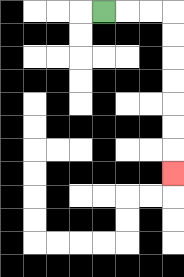{'start': '[4, 0]', 'end': '[7, 7]', 'path_directions': 'R,R,R,D,D,D,D,D,D,D', 'path_coordinates': '[[4, 0], [5, 0], [6, 0], [7, 0], [7, 1], [7, 2], [7, 3], [7, 4], [7, 5], [7, 6], [7, 7]]'}